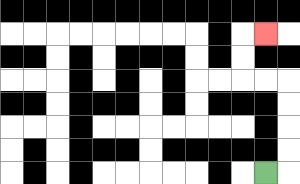{'start': '[11, 7]', 'end': '[11, 1]', 'path_directions': 'R,U,U,U,U,L,L,U,U,R', 'path_coordinates': '[[11, 7], [12, 7], [12, 6], [12, 5], [12, 4], [12, 3], [11, 3], [10, 3], [10, 2], [10, 1], [11, 1]]'}